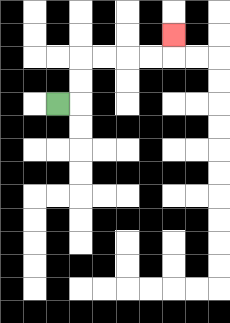{'start': '[2, 4]', 'end': '[7, 1]', 'path_directions': 'R,U,U,R,R,R,R,U', 'path_coordinates': '[[2, 4], [3, 4], [3, 3], [3, 2], [4, 2], [5, 2], [6, 2], [7, 2], [7, 1]]'}